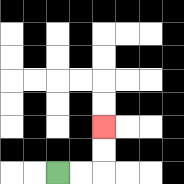{'start': '[2, 7]', 'end': '[4, 5]', 'path_directions': 'R,R,U,U', 'path_coordinates': '[[2, 7], [3, 7], [4, 7], [4, 6], [4, 5]]'}